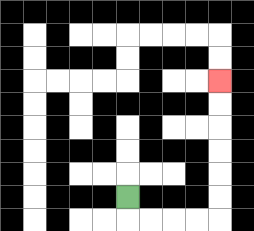{'start': '[5, 8]', 'end': '[9, 3]', 'path_directions': 'D,R,R,R,R,U,U,U,U,U,U', 'path_coordinates': '[[5, 8], [5, 9], [6, 9], [7, 9], [8, 9], [9, 9], [9, 8], [9, 7], [9, 6], [9, 5], [9, 4], [9, 3]]'}